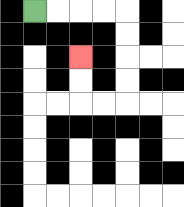{'start': '[1, 0]', 'end': '[3, 2]', 'path_directions': 'R,R,R,R,D,D,D,D,L,L,U,U', 'path_coordinates': '[[1, 0], [2, 0], [3, 0], [4, 0], [5, 0], [5, 1], [5, 2], [5, 3], [5, 4], [4, 4], [3, 4], [3, 3], [3, 2]]'}